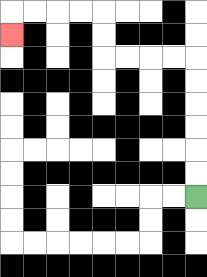{'start': '[8, 8]', 'end': '[0, 1]', 'path_directions': 'U,U,U,U,U,U,L,L,L,L,U,U,L,L,L,L,D', 'path_coordinates': '[[8, 8], [8, 7], [8, 6], [8, 5], [8, 4], [8, 3], [8, 2], [7, 2], [6, 2], [5, 2], [4, 2], [4, 1], [4, 0], [3, 0], [2, 0], [1, 0], [0, 0], [0, 1]]'}